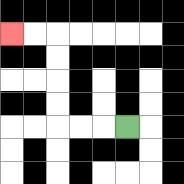{'start': '[5, 5]', 'end': '[0, 1]', 'path_directions': 'L,L,L,U,U,U,U,L,L', 'path_coordinates': '[[5, 5], [4, 5], [3, 5], [2, 5], [2, 4], [2, 3], [2, 2], [2, 1], [1, 1], [0, 1]]'}